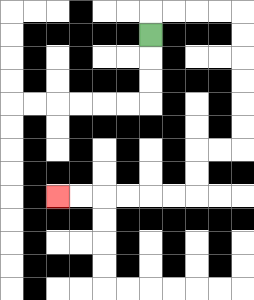{'start': '[6, 1]', 'end': '[2, 8]', 'path_directions': 'U,R,R,R,R,D,D,D,D,D,D,L,L,D,D,L,L,L,L,L,L', 'path_coordinates': '[[6, 1], [6, 0], [7, 0], [8, 0], [9, 0], [10, 0], [10, 1], [10, 2], [10, 3], [10, 4], [10, 5], [10, 6], [9, 6], [8, 6], [8, 7], [8, 8], [7, 8], [6, 8], [5, 8], [4, 8], [3, 8], [2, 8]]'}